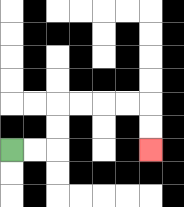{'start': '[0, 6]', 'end': '[6, 6]', 'path_directions': 'R,R,U,U,R,R,R,R,D,D', 'path_coordinates': '[[0, 6], [1, 6], [2, 6], [2, 5], [2, 4], [3, 4], [4, 4], [5, 4], [6, 4], [6, 5], [6, 6]]'}